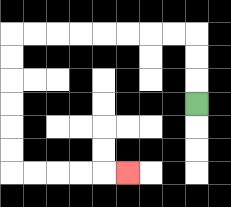{'start': '[8, 4]', 'end': '[5, 7]', 'path_directions': 'U,U,U,L,L,L,L,L,L,L,L,D,D,D,D,D,D,R,R,R,R,R', 'path_coordinates': '[[8, 4], [8, 3], [8, 2], [8, 1], [7, 1], [6, 1], [5, 1], [4, 1], [3, 1], [2, 1], [1, 1], [0, 1], [0, 2], [0, 3], [0, 4], [0, 5], [0, 6], [0, 7], [1, 7], [2, 7], [3, 7], [4, 7], [5, 7]]'}